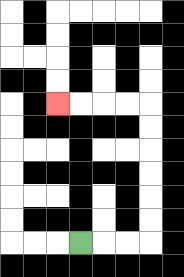{'start': '[3, 10]', 'end': '[2, 4]', 'path_directions': 'R,R,R,U,U,U,U,U,U,L,L,L,L', 'path_coordinates': '[[3, 10], [4, 10], [5, 10], [6, 10], [6, 9], [6, 8], [6, 7], [6, 6], [6, 5], [6, 4], [5, 4], [4, 4], [3, 4], [2, 4]]'}